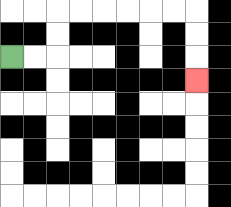{'start': '[0, 2]', 'end': '[8, 3]', 'path_directions': 'R,R,U,U,R,R,R,R,R,R,D,D,D', 'path_coordinates': '[[0, 2], [1, 2], [2, 2], [2, 1], [2, 0], [3, 0], [4, 0], [5, 0], [6, 0], [7, 0], [8, 0], [8, 1], [8, 2], [8, 3]]'}